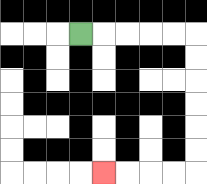{'start': '[3, 1]', 'end': '[4, 7]', 'path_directions': 'R,R,R,R,R,D,D,D,D,D,D,L,L,L,L', 'path_coordinates': '[[3, 1], [4, 1], [5, 1], [6, 1], [7, 1], [8, 1], [8, 2], [8, 3], [8, 4], [8, 5], [8, 6], [8, 7], [7, 7], [6, 7], [5, 7], [4, 7]]'}